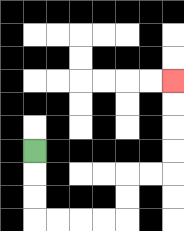{'start': '[1, 6]', 'end': '[7, 3]', 'path_directions': 'D,D,D,R,R,R,R,U,U,R,R,U,U,U,U', 'path_coordinates': '[[1, 6], [1, 7], [1, 8], [1, 9], [2, 9], [3, 9], [4, 9], [5, 9], [5, 8], [5, 7], [6, 7], [7, 7], [7, 6], [7, 5], [7, 4], [7, 3]]'}